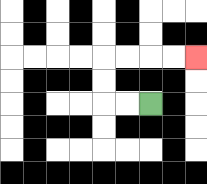{'start': '[6, 4]', 'end': '[8, 2]', 'path_directions': 'L,L,U,U,R,R,R,R', 'path_coordinates': '[[6, 4], [5, 4], [4, 4], [4, 3], [4, 2], [5, 2], [6, 2], [7, 2], [8, 2]]'}